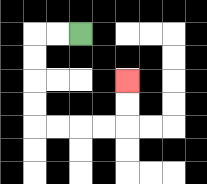{'start': '[3, 1]', 'end': '[5, 3]', 'path_directions': 'L,L,D,D,D,D,R,R,R,R,U,U', 'path_coordinates': '[[3, 1], [2, 1], [1, 1], [1, 2], [1, 3], [1, 4], [1, 5], [2, 5], [3, 5], [4, 5], [5, 5], [5, 4], [5, 3]]'}